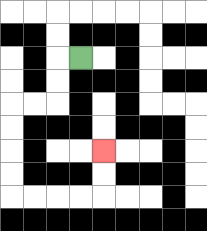{'start': '[3, 2]', 'end': '[4, 6]', 'path_directions': 'L,D,D,L,L,D,D,D,D,R,R,R,R,U,U', 'path_coordinates': '[[3, 2], [2, 2], [2, 3], [2, 4], [1, 4], [0, 4], [0, 5], [0, 6], [0, 7], [0, 8], [1, 8], [2, 8], [3, 8], [4, 8], [4, 7], [4, 6]]'}